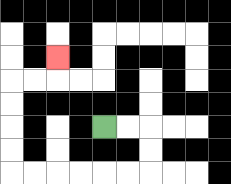{'start': '[4, 5]', 'end': '[2, 2]', 'path_directions': 'R,R,D,D,L,L,L,L,L,L,U,U,U,U,R,R,U', 'path_coordinates': '[[4, 5], [5, 5], [6, 5], [6, 6], [6, 7], [5, 7], [4, 7], [3, 7], [2, 7], [1, 7], [0, 7], [0, 6], [0, 5], [0, 4], [0, 3], [1, 3], [2, 3], [2, 2]]'}